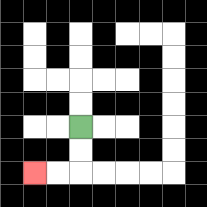{'start': '[3, 5]', 'end': '[1, 7]', 'path_directions': 'D,D,L,L', 'path_coordinates': '[[3, 5], [3, 6], [3, 7], [2, 7], [1, 7]]'}